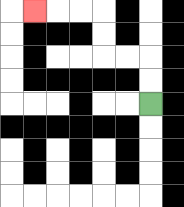{'start': '[6, 4]', 'end': '[1, 0]', 'path_directions': 'U,U,L,L,U,U,L,L,L', 'path_coordinates': '[[6, 4], [6, 3], [6, 2], [5, 2], [4, 2], [4, 1], [4, 0], [3, 0], [2, 0], [1, 0]]'}